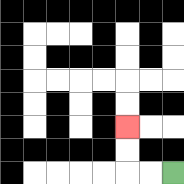{'start': '[7, 7]', 'end': '[5, 5]', 'path_directions': 'L,L,U,U', 'path_coordinates': '[[7, 7], [6, 7], [5, 7], [5, 6], [5, 5]]'}